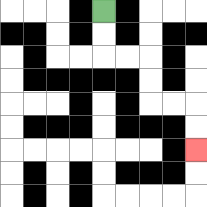{'start': '[4, 0]', 'end': '[8, 6]', 'path_directions': 'D,D,R,R,D,D,R,R,D,D', 'path_coordinates': '[[4, 0], [4, 1], [4, 2], [5, 2], [6, 2], [6, 3], [6, 4], [7, 4], [8, 4], [8, 5], [8, 6]]'}